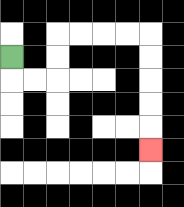{'start': '[0, 2]', 'end': '[6, 6]', 'path_directions': 'D,R,R,U,U,R,R,R,R,D,D,D,D,D', 'path_coordinates': '[[0, 2], [0, 3], [1, 3], [2, 3], [2, 2], [2, 1], [3, 1], [4, 1], [5, 1], [6, 1], [6, 2], [6, 3], [6, 4], [6, 5], [6, 6]]'}